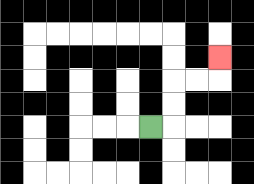{'start': '[6, 5]', 'end': '[9, 2]', 'path_directions': 'R,U,U,R,R,U', 'path_coordinates': '[[6, 5], [7, 5], [7, 4], [7, 3], [8, 3], [9, 3], [9, 2]]'}